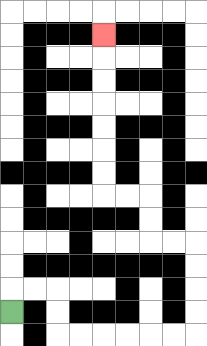{'start': '[0, 13]', 'end': '[4, 1]', 'path_directions': 'U,R,R,D,D,R,R,R,R,R,R,U,U,U,U,L,L,U,U,L,L,U,U,U,U,U,U,U', 'path_coordinates': '[[0, 13], [0, 12], [1, 12], [2, 12], [2, 13], [2, 14], [3, 14], [4, 14], [5, 14], [6, 14], [7, 14], [8, 14], [8, 13], [8, 12], [8, 11], [8, 10], [7, 10], [6, 10], [6, 9], [6, 8], [5, 8], [4, 8], [4, 7], [4, 6], [4, 5], [4, 4], [4, 3], [4, 2], [4, 1]]'}